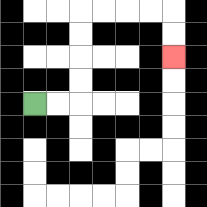{'start': '[1, 4]', 'end': '[7, 2]', 'path_directions': 'R,R,U,U,U,U,R,R,R,R,D,D', 'path_coordinates': '[[1, 4], [2, 4], [3, 4], [3, 3], [3, 2], [3, 1], [3, 0], [4, 0], [5, 0], [6, 0], [7, 0], [7, 1], [7, 2]]'}